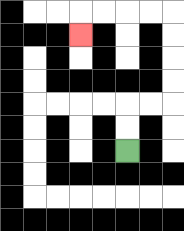{'start': '[5, 6]', 'end': '[3, 1]', 'path_directions': 'U,U,R,R,U,U,U,U,L,L,L,L,D', 'path_coordinates': '[[5, 6], [5, 5], [5, 4], [6, 4], [7, 4], [7, 3], [7, 2], [7, 1], [7, 0], [6, 0], [5, 0], [4, 0], [3, 0], [3, 1]]'}